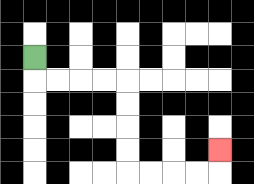{'start': '[1, 2]', 'end': '[9, 6]', 'path_directions': 'D,R,R,R,R,D,D,D,D,R,R,R,R,U', 'path_coordinates': '[[1, 2], [1, 3], [2, 3], [3, 3], [4, 3], [5, 3], [5, 4], [5, 5], [5, 6], [5, 7], [6, 7], [7, 7], [8, 7], [9, 7], [9, 6]]'}